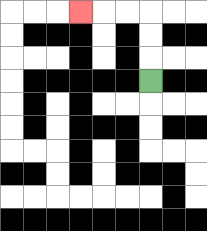{'start': '[6, 3]', 'end': '[3, 0]', 'path_directions': 'U,U,U,L,L,L', 'path_coordinates': '[[6, 3], [6, 2], [6, 1], [6, 0], [5, 0], [4, 0], [3, 0]]'}